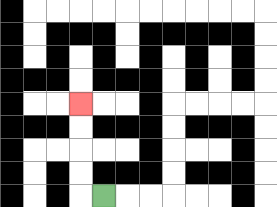{'start': '[4, 8]', 'end': '[3, 4]', 'path_directions': 'L,U,U,U,U', 'path_coordinates': '[[4, 8], [3, 8], [3, 7], [3, 6], [3, 5], [3, 4]]'}